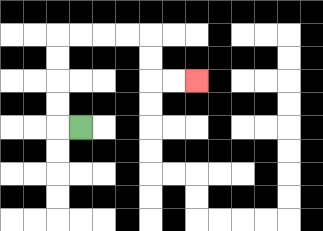{'start': '[3, 5]', 'end': '[8, 3]', 'path_directions': 'L,U,U,U,U,R,R,R,R,D,D,R,R', 'path_coordinates': '[[3, 5], [2, 5], [2, 4], [2, 3], [2, 2], [2, 1], [3, 1], [4, 1], [5, 1], [6, 1], [6, 2], [6, 3], [7, 3], [8, 3]]'}